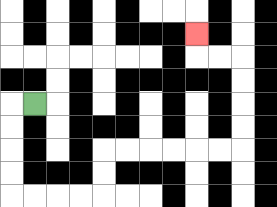{'start': '[1, 4]', 'end': '[8, 1]', 'path_directions': 'L,D,D,D,D,R,R,R,R,U,U,R,R,R,R,R,R,U,U,U,U,L,L,U', 'path_coordinates': '[[1, 4], [0, 4], [0, 5], [0, 6], [0, 7], [0, 8], [1, 8], [2, 8], [3, 8], [4, 8], [4, 7], [4, 6], [5, 6], [6, 6], [7, 6], [8, 6], [9, 6], [10, 6], [10, 5], [10, 4], [10, 3], [10, 2], [9, 2], [8, 2], [8, 1]]'}